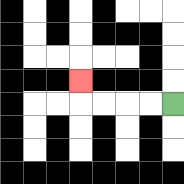{'start': '[7, 4]', 'end': '[3, 3]', 'path_directions': 'L,L,L,L,U', 'path_coordinates': '[[7, 4], [6, 4], [5, 4], [4, 4], [3, 4], [3, 3]]'}